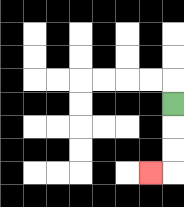{'start': '[7, 4]', 'end': '[6, 7]', 'path_directions': 'D,D,D,L', 'path_coordinates': '[[7, 4], [7, 5], [7, 6], [7, 7], [6, 7]]'}